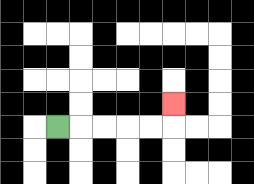{'start': '[2, 5]', 'end': '[7, 4]', 'path_directions': 'R,R,R,R,R,U', 'path_coordinates': '[[2, 5], [3, 5], [4, 5], [5, 5], [6, 5], [7, 5], [7, 4]]'}